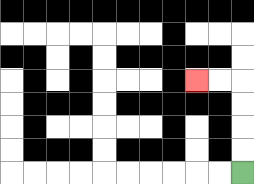{'start': '[10, 7]', 'end': '[8, 3]', 'path_directions': 'U,U,U,U,L,L', 'path_coordinates': '[[10, 7], [10, 6], [10, 5], [10, 4], [10, 3], [9, 3], [8, 3]]'}